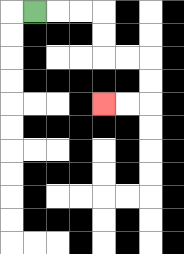{'start': '[1, 0]', 'end': '[4, 4]', 'path_directions': 'R,R,R,D,D,R,R,D,D,L,L', 'path_coordinates': '[[1, 0], [2, 0], [3, 0], [4, 0], [4, 1], [4, 2], [5, 2], [6, 2], [6, 3], [6, 4], [5, 4], [4, 4]]'}